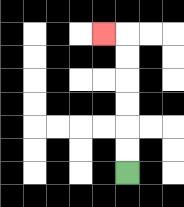{'start': '[5, 7]', 'end': '[4, 1]', 'path_directions': 'U,U,U,U,U,U,L', 'path_coordinates': '[[5, 7], [5, 6], [5, 5], [5, 4], [5, 3], [5, 2], [5, 1], [4, 1]]'}